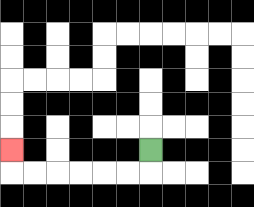{'start': '[6, 6]', 'end': '[0, 6]', 'path_directions': 'D,L,L,L,L,L,L,U', 'path_coordinates': '[[6, 6], [6, 7], [5, 7], [4, 7], [3, 7], [2, 7], [1, 7], [0, 7], [0, 6]]'}